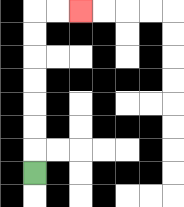{'start': '[1, 7]', 'end': '[3, 0]', 'path_directions': 'U,U,U,U,U,U,U,R,R', 'path_coordinates': '[[1, 7], [1, 6], [1, 5], [1, 4], [1, 3], [1, 2], [1, 1], [1, 0], [2, 0], [3, 0]]'}